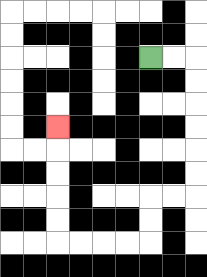{'start': '[6, 2]', 'end': '[2, 5]', 'path_directions': 'R,R,D,D,D,D,D,D,L,L,D,D,L,L,L,L,U,U,U,U,U', 'path_coordinates': '[[6, 2], [7, 2], [8, 2], [8, 3], [8, 4], [8, 5], [8, 6], [8, 7], [8, 8], [7, 8], [6, 8], [6, 9], [6, 10], [5, 10], [4, 10], [3, 10], [2, 10], [2, 9], [2, 8], [2, 7], [2, 6], [2, 5]]'}